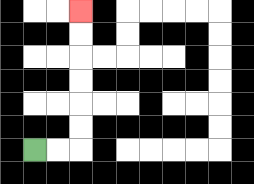{'start': '[1, 6]', 'end': '[3, 0]', 'path_directions': 'R,R,U,U,U,U,U,U', 'path_coordinates': '[[1, 6], [2, 6], [3, 6], [3, 5], [3, 4], [3, 3], [3, 2], [3, 1], [3, 0]]'}